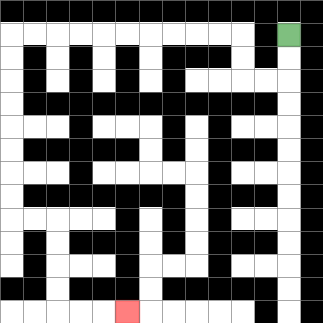{'start': '[12, 1]', 'end': '[5, 13]', 'path_directions': 'D,D,L,L,U,U,L,L,L,L,L,L,L,L,L,L,D,D,D,D,D,D,D,D,R,R,D,D,D,D,R,R,R', 'path_coordinates': '[[12, 1], [12, 2], [12, 3], [11, 3], [10, 3], [10, 2], [10, 1], [9, 1], [8, 1], [7, 1], [6, 1], [5, 1], [4, 1], [3, 1], [2, 1], [1, 1], [0, 1], [0, 2], [0, 3], [0, 4], [0, 5], [0, 6], [0, 7], [0, 8], [0, 9], [1, 9], [2, 9], [2, 10], [2, 11], [2, 12], [2, 13], [3, 13], [4, 13], [5, 13]]'}